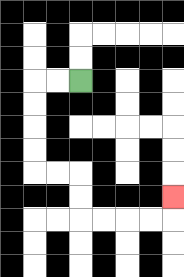{'start': '[3, 3]', 'end': '[7, 8]', 'path_directions': 'L,L,D,D,D,D,R,R,D,D,R,R,R,R,U', 'path_coordinates': '[[3, 3], [2, 3], [1, 3], [1, 4], [1, 5], [1, 6], [1, 7], [2, 7], [3, 7], [3, 8], [3, 9], [4, 9], [5, 9], [6, 9], [7, 9], [7, 8]]'}